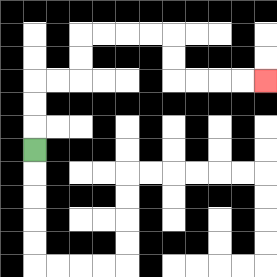{'start': '[1, 6]', 'end': '[11, 3]', 'path_directions': 'U,U,U,R,R,U,U,R,R,R,R,D,D,R,R,R,R', 'path_coordinates': '[[1, 6], [1, 5], [1, 4], [1, 3], [2, 3], [3, 3], [3, 2], [3, 1], [4, 1], [5, 1], [6, 1], [7, 1], [7, 2], [7, 3], [8, 3], [9, 3], [10, 3], [11, 3]]'}